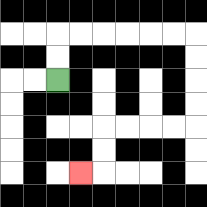{'start': '[2, 3]', 'end': '[3, 7]', 'path_directions': 'U,U,R,R,R,R,R,R,D,D,D,D,L,L,L,L,D,D,L', 'path_coordinates': '[[2, 3], [2, 2], [2, 1], [3, 1], [4, 1], [5, 1], [6, 1], [7, 1], [8, 1], [8, 2], [8, 3], [8, 4], [8, 5], [7, 5], [6, 5], [5, 5], [4, 5], [4, 6], [4, 7], [3, 7]]'}